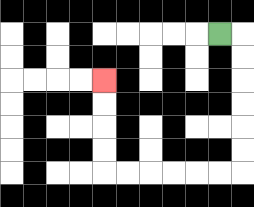{'start': '[9, 1]', 'end': '[4, 3]', 'path_directions': 'R,D,D,D,D,D,D,L,L,L,L,L,L,U,U,U,U', 'path_coordinates': '[[9, 1], [10, 1], [10, 2], [10, 3], [10, 4], [10, 5], [10, 6], [10, 7], [9, 7], [8, 7], [7, 7], [6, 7], [5, 7], [4, 7], [4, 6], [4, 5], [4, 4], [4, 3]]'}